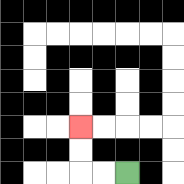{'start': '[5, 7]', 'end': '[3, 5]', 'path_directions': 'L,L,U,U', 'path_coordinates': '[[5, 7], [4, 7], [3, 7], [3, 6], [3, 5]]'}